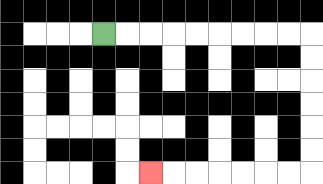{'start': '[4, 1]', 'end': '[6, 7]', 'path_directions': 'R,R,R,R,R,R,R,R,R,D,D,D,D,D,D,L,L,L,L,L,L,L', 'path_coordinates': '[[4, 1], [5, 1], [6, 1], [7, 1], [8, 1], [9, 1], [10, 1], [11, 1], [12, 1], [13, 1], [13, 2], [13, 3], [13, 4], [13, 5], [13, 6], [13, 7], [12, 7], [11, 7], [10, 7], [9, 7], [8, 7], [7, 7], [6, 7]]'}